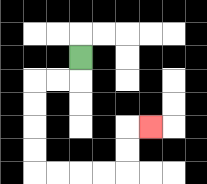{'start': '[3, 2]', 'end': '[6, 5]', 'path_directions': 'D,L,L,D,D,D,D,R,R,R,R,U,U,R', 'path_coordinates': '[[3, 2], [3, 3], [2, 3], [1, 3], [1, 4], [1, 5], [1, 6], [1, 7], [2, 7], [3, 7], [4, 7], [5, 7], [5, 6], [5, 5], [6, 5]]'}